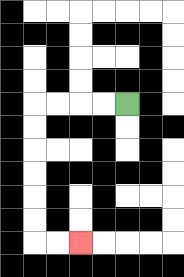{'start': '[5, 4]', 'end': '[3, 10]', 'path_directions': 'L,L,L,L,D,D,D,D,D,D,R,R', 'path_coordinates': '[[5, 4], [4, 4], [3, 4], [2, 4], [1, 4], [1, 5], [1, 6], [1, 7], [1, 8], [1, 9], [1, 10], [2, 10], [3, 10]]'}